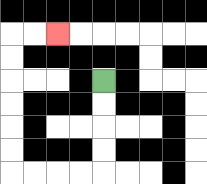{'start': '[4, 3]', 'end': '[2, 1]', 'path_directions': 'D,D,D,D,L,L,L,L,U,U,U,U,U,U,R,R', 'path_coordinates': '[[4, 3], [4, 4], [4, 5], [4, 6], [4, 7], [3, 7], [2, 7], [1, 7], [0, 7], [0, 6], [0, 5], [0, 4], [0, 3], [0, 2], [0, 1], [1, 1], [2, 1]]'}